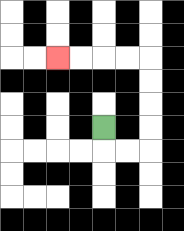{'start': '[4, 5]', 'end': '[2, 2]', 'path_directions': 'D,R,R,U,U,U,U,L,L,L,L', 'path_coordinates': '[[4, 5], [4, 6], [5, 6], [6, 6], [6, 5], [6, 4], [6, 3], [6, 2], [5, 2], [4, 2], [3, 2], [2, 2]]'}